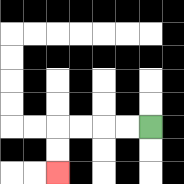{'start': '[6, 5]', 'end': '[2, 7]', 'path_directions': 'L,L,L,L,D,D', 'path_coordinates': '[[6, 5], [5, 5], [4, 5], [3, 5], [2, 5], [2, 6], [2, 7]]'}